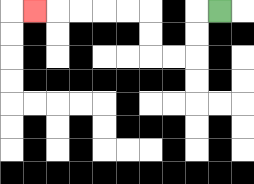{'start': '[9, 0]', 'end': '[1, 0]', 'path_directions': 'L,D,D,L,L,U,U,L,L,L,L,L', 'path_coordinates': '[[9, 0], [8, 0], [8, 1], [8, 2], [7, 2], [6, 2], [6, 1], [6, 0], [5, 0], [4, 0], [3, 0], [2, 0], [1, 0]]'}